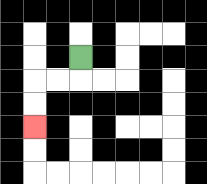{'start': '[3, 2]', 'end': '[1, 5]', 'path_directions': 'D,L,L,D,D', 'path_coordinates': '[[3, 2], [3, 3], [2, 3], [1, 3], [1, 4], [1, 5]]'}